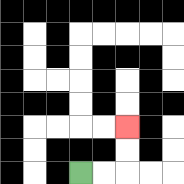{'start': '[3, 7]', 'end': '[5, 5]', 'path_directions': 'R,R,U,U', 'path_coordinates': '[[3, 7], [4, 7], [5, 7], [5, 6], [5, 5]]'}